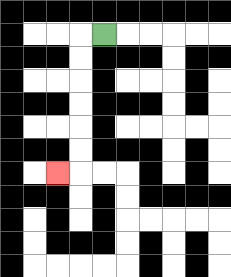{'start': '[4, 1]', 'end': '[2, 7]', 'path_directions': 'L,D,D,D,D,D,D,L', 'path_coordinates': '[[4, 1], [3, 1], [3, 2], [3, 3], [3, 4], [3, 5], [3, 6], [3, 7], [2, 7]]'}